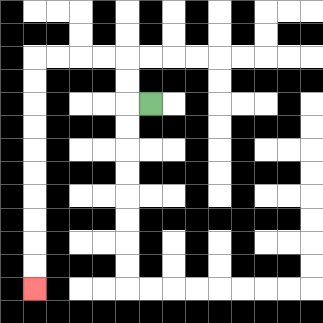{'start': '[6, 4]', 'end': '[1, 12]', 'path_directions': 'L,U,U,L,L,L,L,D,D,D,D,D,D,D,D,D,D', 'path_coordinates': '[[6, 4], [5, 4], [5, 3], [5, 2], [4, 2], [3, 2], [2, 2], [1, 2], [1, 3], [1, 4], [1, 5], [1, 6], [1, 7], [1, 8], [1, 9], [1, 10], [1, 11], [1, 12]]'}